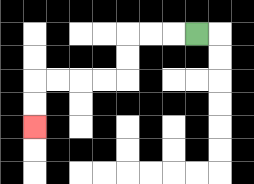{'start': '[8, 1]', 'end': '[1, 5]', 'path_directions': 'L,L,L,D,D,L,L,L,L,D,D', 'path_coordinates': '[[8, 1], [7, 1], [6, 1], [5, 1], [5, 2], [5, 3], [4, 3], [3, 3], [2, 3], [1, 3], [1, 4], [1, 5]]'}